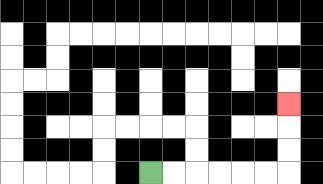{'start': '[6, 7]', 'end': '[12, 4]', 'path_directions': 'R,R,R,R,R,R,U,U,U', 'path_coordinates': '[[6, 7], [7, 7], [8, 7], [9, 7], [10, 7], [11, 7], [12, 7], [12, 6], [12, 5], [12, 4]]'}